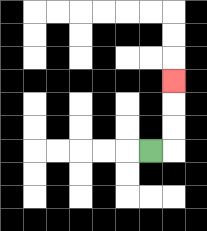{'start': '[6, 6]', 'end': '[7, 3]', 'path_directions': 'R,U,U,U', 'path_coordinates': '[[6, 6], [7, 6], [7, 5], [7, 4], [7, 3]]'}